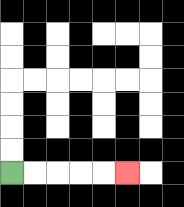{'start': '[0, 7]', 'end': '[5, 7]', 'path_directions': 'R,R,R,R,R', 'path_coordinates': '[[0, 7], [1, 7], [2, 7], [3, 7], [4, 7], [5, 7]]'}